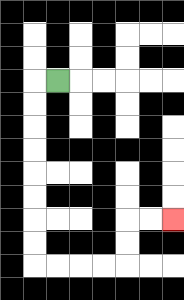{'start': '[2, 3]', 'end': '[7, 9]', 'path_directions': 'L,D,D,D,D,D,D,D,D,R,R,R,R,U,U,R,R', 'path_coordinates': '[[2, 3], [1, 3], [1, 4], [1, 5], [1, 6], [1, 7], [1, 8], [1, 9], [1, 10], [1, 11], [2, 11], [3, 11], [4, 11], [5, 11], [5, 10], [5, 9], [6, 9], [7, 9]]'}